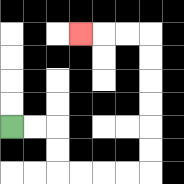{'start': '[0, 5]', 'end': '[3, 1]', 'path_directions': 'R,R,D,D,R,R,R,R,U,U,U,U,U,U,L,L,L', 'path_coordinates': '[[0, 5], [1, 5], [2, 5], [2, 6], [2, 7], [3, 7], [4, 7], [5, 7], [6, 7], [6, 6], [6, 5], [6, 4], [6, 3], [6, 2], [6, 1], [5, 1], [4, 1], [3, 1]]'}